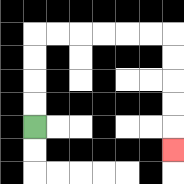{'start': '[1, 5]', 'end': '[7, 6]', 'path_directions': 'U,U,U,U,R,R,R,R,R,R,D,D,D,D,D', 'path_coordinates': '[[1, 5], [1, 4], [1, 3], [1, 2], [1, 1], [2, 1], [3, 1], [4, 1], [5, 1], [6, 1], [7, 1], [7, 2], [7, 3], [7, 4], [7, 5], [7, 6]]'}